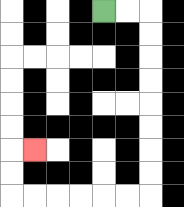{'start': '[4, 0]', 'end': '[1, 6]', 'path_directions': 'R,R,D,D,D,D,D,D,D,D,L,L,L,L,L,L,U,U,R', 'path_coordinates': '[[4, 0], [5, 0], [6, 0], [6, 1], [6, 2], [6, 3], [6, 4], [6, 5], [6, 6], [6, 7], [6, 8], [5, 8], [4, 8], [3, 8], [2, 8], [1, 8], [0, 8], [0, 7], [0, 6], [1, 6]]'}